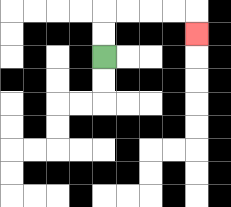{'start': '[4, 2]', 'end': '[8, 1]', 'path_directions': 'U,U,R,R,R,R,D', 'path_coordinates': '[[4, 2], [4, 1], [4, 0], [5, 0], [6, 0], [7, 0], [8, 0], [8, 1]]'}